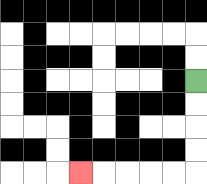{'start': '[8, 3]', 'end': '[3, 7]', 'path_directions': 'D,D,D,D,L,L,L,L,L', 'path_coordinates': '[[8, 3], [8, 4], [8, 5], [8, 6], [8, 7], [7, 7], [6, 7], [5, 7], [4, 7], [3, 7]]'}